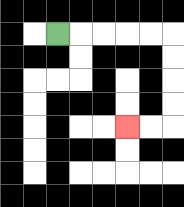{'start': '[2, 1]', 'end': '[5, 5]', 'path_directions': 'R,R,R,R,R,D,D,D,D,L,L', 'path_coordinates': '[[2, 1], [3, 1], [4, 1], [5, 1], [6, 1], [7, 1], [7, 2], [7, 3], [7, 4], [7, 5], [6, 5], [5, 5]]'}